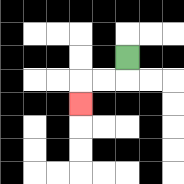{'start': '[5, 2]', 'end': '[3, 4]', 'path_directions': 'D,L,L,D', 'path_coordinates': '[[5, 2], [5, 3], [4, 3], [3, 3], [3, 4]]'}